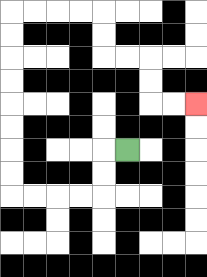{'start': '[5, 6]', 'end': '[8, 4]', 'path_directions': 'L,D,D,L,L,L,L,U,U,U,U,U,U,U,U,R,R,R,R,D,D,R,R,D,D,R,R', 'path_coordinates': '[[5, 6], [4, 6], [4, 7], [4, 8], [3, 8], [2, 8], [1, 8], [0, 8], [0, 7], [0, 6], [0, 5], [0, 4], [0, 3], [0, 2], [0, 1], [0, 0], [1, 0], [2, 0], [3, 0], [4, 0], [4, 1], [4, 2], [5, 2], [6, 2], [6, 3], [6, 4], [7, 4], [8, 4]]'}